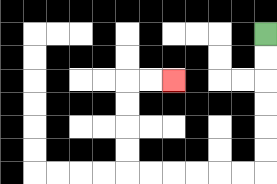{'start': '[11, 1]', 'end': '[7, 3]', 'path_directions': 'D,D,D,D,D,D,L,L,L,L,L,L,U,U,U,U,R,R', 'path_coordinates': '[[11, 1], [11, 2], [11, 3], [11, 4], [11, 5], [11, 6], [11, 7], [10, 7], [9, 7], [8, 7], [7, 7], [6, 7], [5, 7], [5, 6], [5, 5], [5, 4], [5, 3], [6, 3], [7, 3]]'}